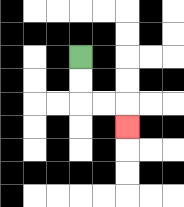{'start': '[3, 2]', 'end': '[5, 5]', 'path_directions': 'D,D,R,R,D', 'path_coordinates': '[[3, 2], [3, 3], [3, 4], [4, 4], [5, 4], [5, 5]]'}